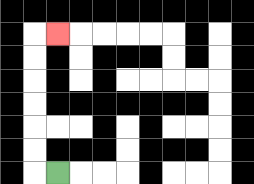{'start': '[2, 7]', 'end': '[2, 1]', 'path_directions': 'L,U,U,U,U,U,U,R', 'path_coordinates': '[[2, 7], [1, 7], [1, 6], [1, 5], [1, 4], [1, 3], [1, 2], [1, 1], [2, 1]]'}